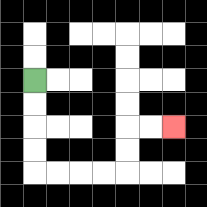{'start': '[1, 3]', 'end': '[7, 5]', 'path_directions': 'D,D,D,D,R,R,R,R,U,U,R,R', 'path_coordinates': '[[1, 3], [1, 4], [1, 5], [1, 6], [1, 7], [2, 7], [3, 7], [4, 7], [5, 7], [5, 6], [5, 5], [6, 5], [7, 5]]'}